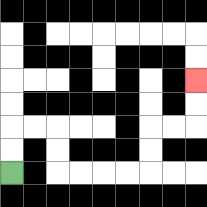{'start': '[0, 7]', 'end': '[8, 3]', 'path_directions': 'U,U,R,R,D,D,R,R,R,R,U,U,R,R,U,U', 'path_coordinates': '[[0, 7], [0, 6], [0, 5], [1, 5], [2, 5], [2, 6], [2, 7], [3, 7], [4, 7], [5, 7], [6, 7], [6, 6], [6, 5], [7, 5], [8, 5], [8, 4], [8, 3]]'}